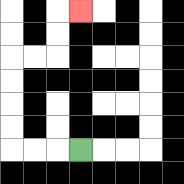{'start': '[3, 6]', 'end': '[3, 0]', 'path_directions': 'L,L,L,U,U,U,U,R,R,U,U,R', 'path_coordinates': '[[3, 6], [2, 6], [1, 6], [0, 6], [0, 5], [0, 4], [0, 3], [0, 2], [1, 2], [2, 2], [2, 1], [2, 0], [3, 0]]'}